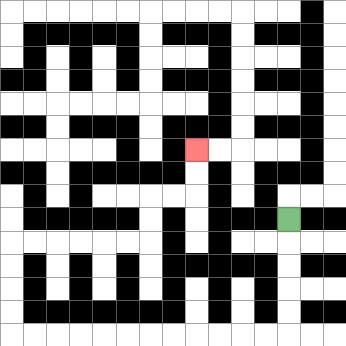{'start': '[12, 9]', 'end': '[8, 6]', 'path_directions': 'D,D,D,D,D,L,L,L,L,L,L,L,L,L,L,L,L,U,U,U,U,R,R,R,R,R,R,U,U,R,R,U,U', 'path_coordinates': '[[12, 9], [12, 10], [12, 11], [12, 12], [12, 13], [12, 14], [11, 14], [10, 14], [9, 14], [8, 14], [7, 14], [6, 14], [5, 14], [4, 14], [3, 14], [2, 14], [1, 14], [0, 14], [0, 13], [0, 12], [0, 11], [0, 10], [1, 10], [2, 10], [3, 10], [4, 10], [5, 10], [6, 10], [6, 9], [6, 8], [7, 8], [8, 8], [8, 7], [8, 6]]'}